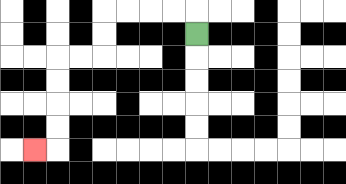{'start': '[8, 1]', 'end': '[1, 6]', 'path_directions': 'U,L,L,L,L,D,D,L,L,D,D,D,D,L', 'path_coordinates': '[[8, 1], [8, 0], [7, 0], [6, 0], [5, 0], [4, 0], [4, 1], [4, 2], [3, 2], [2, 2], [2, 3], [2, 4], [2, 5], [2, 6], [1, 6]]'}